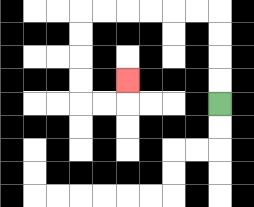{'start': '[9, 4]', 'end': '[5, 3]', 'path_directions': 'U,U,U,U,L,L,L,L,L,L,D,D,D,D,R,R,U', 'path_coordinates': '[[9, 4], [9, 3], [9, 2], [9, 1], [9, 0], [8, 0], [7, 0], [6, 0], [5, 0], [4, 0], [3, 0], [3, 1], [3, 2], [3, 3], [3, 4], [4, 4], [5, 4], [5, 3]]'}